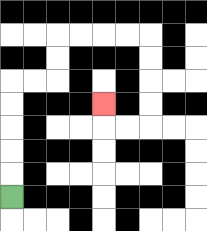{'start': '[0, 8]', 'end': '[4, 4]', 'path_directions': 'U,U,U,U,U,R,R,U,U,R,R,R,R,D,D,D,D,L,L,U', 'path_coordinates': '[[0, 8], [0, 7], [0, 6], [0, 5], [0, 4], [0, 3], [1, 3], [2, 3], [2, 2], [2, 1], [3, 1], [4, 1], [5, 1], [6, 1], [6, 2], [6, 3], [6, 4], [6, 5], [5, 5], [4, 5], [4, 4]]'}